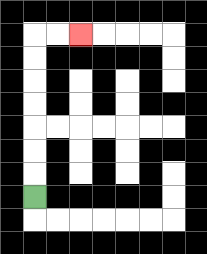{'start': '[1, 8]', 'end': '[3, 1]', 'path_directions': 'U,U,U,U,U,U,U,R,R', 'path_coordinates': '[[1, 8], [1, 7], [1, 6], [1, 5], [1, 4], [1, 3], [1, 2], [1, 1], [2, 1], [3, 1]]'}